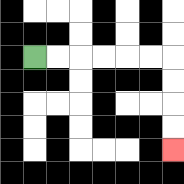{'start': '[1, 2]', 'end': '[7, 6]', 'path_directions': 'R,R,R,R,R,R,D,D,D,D', 'path_coordinates': '[[1, 2], [2, 2], [3, 2], [4, 2], [5, 2], [6, 2], [7, 2], [7, 3], [7, 4], [7, 5], [7, 6]]'}